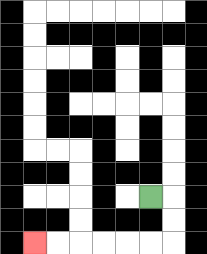{'start': '[6, 8]', 'end': '[1, 10]', 'path_directions': 'R,D,D,L,L,L,L,L,L', 'path_coordinates': '[[6, 8], [7, 8], [7, 9], [7, 10], [6, 10], [5, 10], [4, 10], [3, 10], [2, 10], [1, 10]]'}